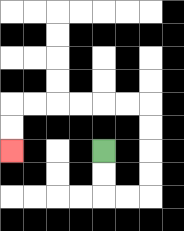{'start': '[4, 6]', 'end': '[0, 6]', 'path_directions': 'D,D,R,R,U,U,U,U,L,L,L,L,L,L,D,D', 'path_coordinates': '[[4, 6], [4, 7], [4, 8], [5, 8], [6, 8], [6, 7], [6, 6], [6, 5], [6, 4], [5, 4], [4, 4], [3, 4], [2, 4], [1, 4], [0, 4], [0, 5], [0, 6]]'}